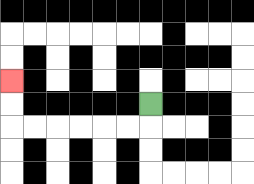{'start': '[6, 4]', 'end': '[0, 3]', 'path_directions': 'D,L,L,L,L,L,L,U,U', 'path_coordinates': '[[6, 4], [6, 5], [5, 5], [4, 5], [3, 5], [2, 5], [1, 5], [0, 5], [0, 4], [0, 3]]'}